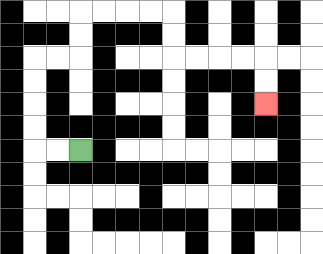{'start': '[3, 6]', 'end': '[11, 4]', 'path_directions': 'L,L,U,U,U,U,R,R,U,U,R,R,R,R,D,D,R,R,R,R,D,D', 'path_coordinates': '[[3, 6], [2, 6], [1, 6], [1, 5], [1, 4], [1, 3], [1, 2], [2, 2], [3, 2], [3, 1], [3, 0], [4, 0], [5, 0], [6, 0], [7, 0], [7, 1], [7, 2], [8, 2], [9, 2], [10, 2], [11, 2], [11, 3], [11, 4]]'}